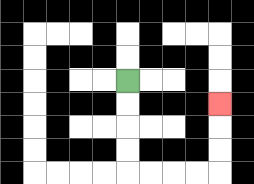{'start': '[5, 3]', 'end': '[9, 4]', 'path_directions': 'D,D,D,D,R,R,R,R,U,U,U', 'path_coordinates': '[[5, 3], [5, 4], [5, 5], [5, 6], [5, 7], [6, 7], [7, 7], [8, 7], [9, 7], [9, 6], [9, 5], [9, 4]]'}